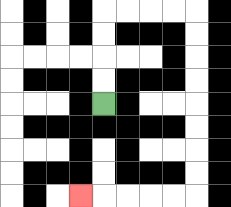{'start': '[4, 4]', 'end': '[3, 8]', 'path_directions': 'U,U,U,U,R,R,R,R,D,D,D,D,D,D,D,D,L,L,L,L,L', 'path_coordinates': '[[4, 4], [4, 3], [4, 2], [4, 1], [4, 0], [5, 0], [6, 0], [7, 0], [8, 0], [8, 1], [8, 2], [8, 3], [8, 4], [8, 5], [8, 6], [8, 7], [8, 8], [7, 8], [6, 8], [5, 8], [4, 8], [3, 8]]'}